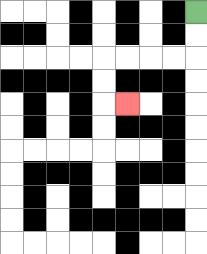{'start': '[8, 0]', 'end': '[5, 4]', 'path_directions': 'D,D,L,L,L,L,D,D,R', 'path_coordinates': '[[8, 0], [8, 1], [8, 2], [7, 2], [6, 2], [5, 2], [4, 2], [4, 3], [4, 4], [5, 4]]'}